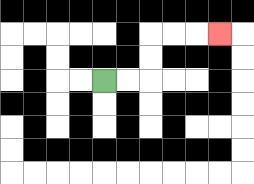{'start': '[4, 3]', 'end': '[9, 1]', 'path_directions': 'R,R,U,U,R,R,R', 'path_coordinates': '[[4, 3], [5, 3], [6, 3], [6, 2], [6, 1], [7, 1], [8, 1], [9, 1]]'}